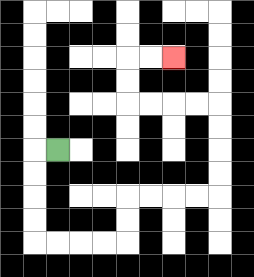{'start': '[2, 6]', 'end': '[7, 2]', 'path_directions': 'L,D,D,D,D,R,R,R,R,U,U,R,R,R,R,U,U,U,U,L,L,L,L,U,U,R,R', 'path_coordinates': '[[2, 6], [1, 6], [1, 7], [1, 8], [1, 9], [1, 10], [2, 10], [3, 10], [4, 10], [5, 10], [5, 9], [5, 8], [6, 8], [7, 8], [8, 8], [9, 8], [9, 7], [9, 6], [9, 5], [9, 4], [8, 4], [7, 4], [6, 4], [5, 4], [5, 3], [5, 2], [6, 2], [7, 2]]'}